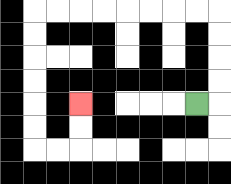{'start': '[8, 4]', 'end': '[3, 4]', 'path_directions': 'R,U,U,U,U,L,L,L,L,L,L,L,L,D,D,D,D,D,D,R,R,U,U', 'path_coordinates': '[[8, 4], [9, 4], [9, 3], [9, 2], [9, 1], [9, 0], [8, 0], [7, 0], [6, 0], [5, 0], [4, 0], [3, 0], [2, 0], [1, 0], [1, 1], [1, 2], [1, 3], [1, 4], [1, 5], [1, 6], [2, 6], [3, 6], [3, 5], [3, 4]]'}